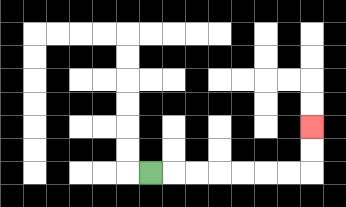{'start': '[6, 7]', 'end': '[13, 5]', 'path_directions': 'R,R,R,R,R,R,R,U,U', 'path_coordinates': '[[6, 7], [7, 7], [8, 7], [9, 7], [10, 7], [11, 7], [12, 7], [13, 7], [13, 6], [13, 5]]'}